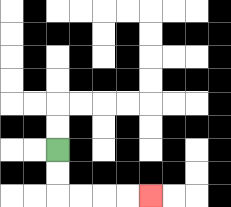{'start': '[2, 6]', 'end': '[6, 8]', 'path_directions': 'D,D,R,R,R,R', 'path_coordinates': '[[2, 6], [2, 7], [2, 8], [3, 8], [4, 8], [5, 8], [6, 8]]'}